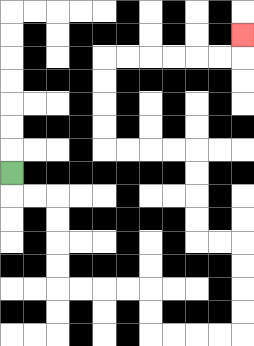{'start': '[0, 7]', 'end': '[10, 1]', 'path_directions': 'D,R,R,D,D,D,D,R,R,R,R,D,D,R,R,R,R,U,U,U,U,L,L,U,U,U,U,L,L,L,L,U,U,U,U,R,R,R,R,R,R,U', 'path_coordinates': '[[0, 7], [0, 8], [1, 8], [2, 8], [2, 9], [2, 10], [2, 11], [2, 12], [3, 12], [4, 12], [5, 12], [6, 12], [6, 13], [6, 14], [7, 14], [8, 14], [9, 14], [10, 14], [10, 13], [10, 12], [10, 11], [10, 10], [9, 10], [8, 10], [8, 9], [8, 8], [8, 7], [8, 6], [7, 6], [6, 6], [5, 6], [4, 6], [4, 5], [4, 4], [4, 3], [4, 2], [5, 2], [6, 2], [7, 2], [8, 2], [9, 2], [10, 2], [10, 1]]'}